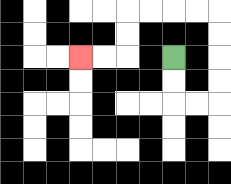{'start': '[7, 2]', 'end': '[3, 2]', 'path_directions': 'D,D,R,R,U,U,U,U,L,L,L,L,D,D,L,L', 'path_coordinates': '[[7, 2], [7, 3], [7, 4], [8, 4], [9, 4], [9, 3], [9, 2], [9, 1], [9, 0], [8, 0], [7, 0], [6, 0], [5, 0], [5, 1], [5, 2], [4, 2], [3, 2]]'}